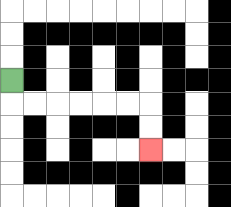{'start': '[0, 3]', 'end': '[6, 6]', 'path_directions': 'D,R,R,R,R,R,R,D,D', 'path_coordinates': '[[0, 3], [0, 4], [1, 4], [2, 4], [3, 4], [4, 4], [5, 4], [6, 4], [6, 5], [6, 6]]'}